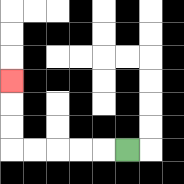{'start': '[5, 6]', 'end': '[0, 3]', 'path_directions': 'L,L,L,L,L,U,U,U', 'path_coordinates': '[[5, 6], [4, 6], [3, 6], [2, 6], [1, 6], [0, 6], [0, 5], [0, 4], [0, 3]]'}